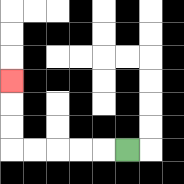{'start': '[5, 6]', 'end': '[0, 3]', 'path_directions': 'L,L,L,L,L,U,U,U', 'path_coordinates': '[[5, 6], [4, 6], [3, 6], [2, 6], [1, 6], [0, 6], [0, 5], [0, 4], [0, 3]]'}